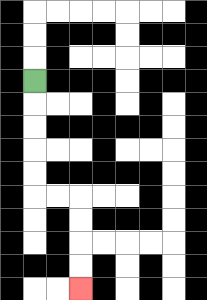{'start': '[1, 3]', 'end': '[3, 12]', 'path_directions': 'D,D,D,D,D,R,R,D,D,D,D', 'path_coordinates': '[[1, 3], [1, 4], [1, 5], [1, 6], [1, 7], [1, 8], [2, 8], [3, 8], [3, 9], [3, 10], [3, 11], [3, 12]]'}